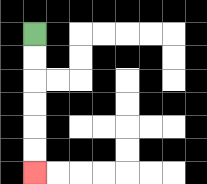{'start': '[1, 1]', 'end': '[1, 7]', 'path_directions': 'D,D,D,D,D,D', 'path_coordinates': '[[1, 1], [1, 2], [1, 3], [1, 4], [1, 5], [1, 6], [1, 7]]'}